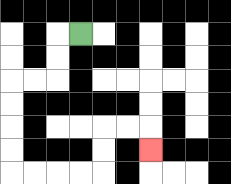{'start': '[3, 1]', 'end': '[6, 6]', 'path_directions': 'L,D,D,L,L,D,D,D,D,R,R,R,R,U,U,R,R,D', 'path_coordinates': '[[3, 1], [2, 1], [2, 2], [2, 3], [1, 3], [0, 3], [0, 4], [0, 5], [0, 6], [0, 7], [1, 7], [2, 7], [3, 7], [4, 7], [4, 6], [4, 5], [5, 5], [6, 5], [6, 6]]'}